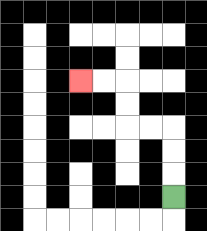{'start': '[7, 8]', 'end': '[3, 3]', 'path_directions': 'U,U,U,L,L,U,U,L,L', 'path_coordinates': '[[7, 8], [7, 7], [7, 6], [7, 5], [6, 5], [5, 5], [5, 4], [5, 3], [4, 3], [3, 3]]'}